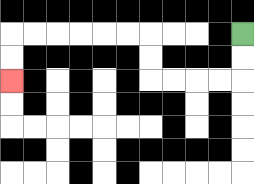{'start': '[10, 1]', 'end': '[0, 3]', 'path_directions': 'D,D,L,L,L,L,U,U,L,L,L,L,L,L,D,D', 'path_coordinates': '[[10, 1], [10, 2], [10, 3], [9, 3], [8, 3], [7, 3], [6, 3], [6, 2], [6, 1], [5, 1], [4, 1], [3, 1], [2, 1], [1, 1], [0, 1], [0, 2], [0, 3]]'}